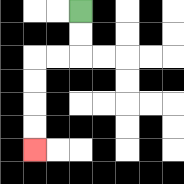{'start': '[3, 0]', 'end': '[1, 6]', 'path_directions': 'D,D,L,L,D,D,D,D', 'path_coordinates': '[[3, 0], [3, 1], [3, 2], [2, 2], [1, 2], [1, 3], [1, 4], [1, 5], [1, 6]]'}